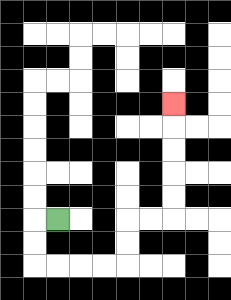{'start': '[2, 9]', 'end': '[7, 4]', 'path_directions': 'L,D,D,R,R,R,R,U,U,R,R,U,U,U,U,U', 'path_coordinates': '[[2, 9], [1, 9], [1, 10], [1, 11], [2, 11], [3, 11], [4, 11], [5, 11], [5, 10], [5, 9], [6, 9], [7, 9], [7, 8], [7, 7], [7, 6], [7, 5], [7, 4]]'}